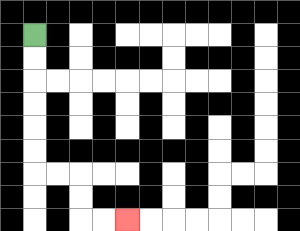{'start': '[1, 1]', 'end': '[5, 9]', 'path_directions': 'D,D,D,D,D,D,R,R,D,D,R,R', 'path_coordinates': '[[1, 1], [1, 2], [1, 3], [1, 4], [1, 5], [1, 6], [1, 7], [2, 7], [3, 7], [3, 8], [3, 9], [4, 9], [5, 9]]'}